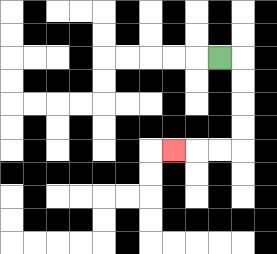{'start': '[9, 2]', 'end': '[7, 6]', 'path_directions': 'R,D,D,D,D,L,L,L', 'path_coordinates': '[[9, 2], [10, 2], [10, 3], [10, 4], [10, 5], [10, 6], [9, 6], [8, 6], [7, 6]]'}